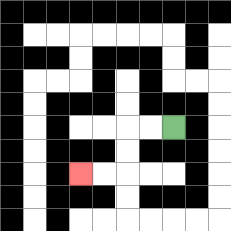{'start': '[7, 5]', 'end': '[3, 7]', 'path_directions': 'L,L,D,D,L,L', 'path_coordinates': '[[7, 5], [6, 5], [5, 5], [5, 6], [5, 7], [4, 7], [3, 7]]'}